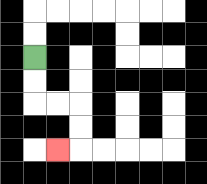{'start': '[1, 2]', 'end': '[2, 6]', 'path_directions': 'D,D,R,R,D,D,L', 'path_coordinates': '[[1, 2], [1, 3], [1, 4], [2, 4], [3, 4], [3, 5], [3, 6], [2, 6]]'}